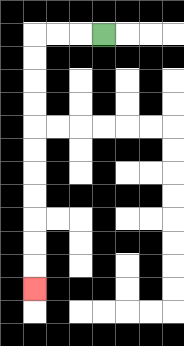{'start': '[4, 1]', 'end': '[1, 12]', 'path_directions': 'L,L,L,D,D,D,D,D,D,D,D,D,D,D', 'path_coordinates': '[[4, 1], [3, 1], [2, 1], [1, 1], [1, 2], [1, 3], [1, 4], [1, 5], [1, 6], [1, 7], [1, 8], [1, 9], [1, 10], [1, 11], [1, 12]]'}